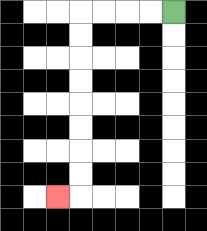{'start': '[7, 0]', 'end': '[2, 8]', 'path_directions': 'L,L,L,L,D,D,D,D,D,D,D,D,L', 'path_coordinates': '[[7, 0], [6, 0], [5, 0], [4, 0], [3, 0], [3, 1], [3, 2], [3, 3], [3, 4], [3, 5], [3, 6], [3, 7], [3, 8], [2, 8]]'}